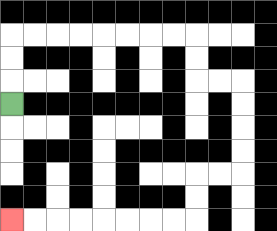{'start': '[0, 4]', 'end': '[0, 9]', 'path_directions': 'U,U,U,R,R,R,R,R,R,R,R,D,D,R,R,D,D,D,D,L,L,D,D,L,L,L,L,L,L,L,L', 'path_coordinates': '[[0, 4], [0, 3], [0, 2], [0, 1], [1, 1], [2, 1], [3, 1], [4, 1], [5, 1], [6, 1], [7, 1], [8, 1], [8, 2], [8, 3], [9, 3], [10, 3], [10, 4], [10, 5], [10, 6], [10, 7], [9, 7], [8, 7], [8, 8], [8, 9], [7, 9], [6, 9], [5, 9], [4, 9], [3, 9], [2, 9], [1, 9], [0, 9]]'}